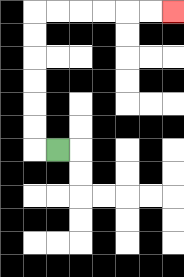{'start': '[2, 6]', 'end': '[7, 0]', 'path_directions': 'L,U,U,U,U,U,U,R,R,R,R,R,R', 'path_coordinates': '[[2, 6], [1, 6], [1, 5], [1, 4], [1, 3], [1, 2], [1, 1], [1, 0], [2, 0], [3, 0], [4, 0], [5, 0], [6, 0], [7, 0]]'}